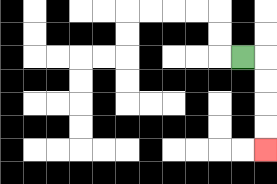{'start': '[10, 2]', 'end': '[11, 6]', 'path_directions': 'R,D,D,D,D', 'path_coordinates': '[[10, 2], [11, 2], [11, 3], [11, 4], [11, 5], [11, 6]]'}